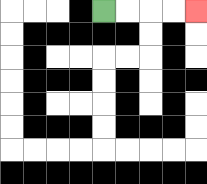{'start': '[4, 0]', 'end': '[8, 0]', 'path_directions': 'R,R,R,R', 'path_coordinates': '[[4, 0], [5, 0], [6, 0], [7, 0], [8, 0]]'}